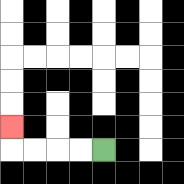{'start': '[4, 6]', 'end': '[0, 5]', 'path_directions': 'L,L,L,L,U', 'path_coordinates': '[[4, 6], [3, 6], [2, 6], [1, 6], [0, 6], [0, 5]]'}